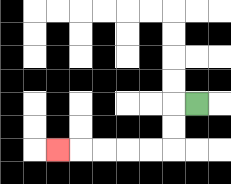{'start': '[8, 4]', 'end': '[2, 6]', 'path_directions': 'L,D,D,L,L,L,L,L', 'path_coordinates': '[[8, 4], [7, 4], [7, 5], [7, 6], [6, 6], [5, 6], [4, 6], [3, 6], [2, 6]]'}